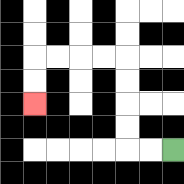{'start': '[7, 6]', 'end': '[1, 4]', 'path_directions': 'L,L,U,U,U,U,L,L,L,L,D,D', 'path_coordinates': '[[7, 6], [6, 6], [5, 6], [5, 5], [5, 4], [5, 3], [5, 2], [4, 2], [3, 2], [2, 2], [1, 2], [1, 3], [1, 4]]'}